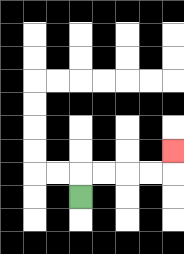{'start': '[3, 8]', 'end': '[7, 6]', 'path_directions': 'U,R,R,R,R,U', 'path_coordinates': '[[3, 8], [3, 7], [4, 7], [5, 7], [6, 7], [7, 7], [7, 6]]'}